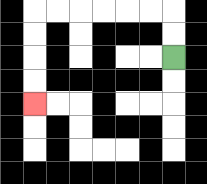{'start': '[7, 2]', 'end': '[1, 4]', 'path_directions': 'U,U,L,L,L,L,L,L,D,D,D,D', 'path_coordinates': '[[7, 2], [7, 1], [7, 0], [6, 0], [5, 0], [4, 0], [3, 0], [2, 0], [1, 0], [1, 1], [1, 2], [1, 3], [1, 4]]'}